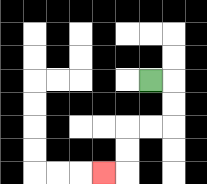{'start': '[6, 3]', 'end': '[4, 7]', 'path_directions': 'R,D,D,L,L,D,D,L', 'path_coordinates': '[[6, 3], [7, 3], [7, 4], [7, 5], [6, 5], [5, 5], [5, 6], [5, 7], [4, 7]]'}